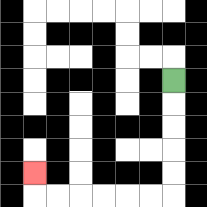{'start': '[7, 3]', 'end': '[1, 7]', 'path_directions': 'D,D,D,D,D,L,L,L,L,L,L,U', 'path_coordinates': '[[7, 3], [7, 4], [7, 5], [7, 6], [7, 7], [7, 8], [6, 8], [5, 8], [4, 8], [3, 8], [2, 8], [1, 8], [1, 7]]'}